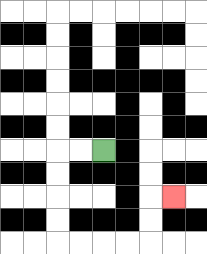{'start': '[4, 6]', 'end': '[7, 8]', 'path_directions': 'L,L,D,D,D,D,R,R,R,R,U,U,R', 'path_coordinates': '[[4, 6], [3, 6], [2, 6], [2, 7], [2, 8], [2, 9], [2, 10], [3, 10], [4, 10], [5, 10], [6, 10], [6, 9], [6, 8], [7, 8]]'}